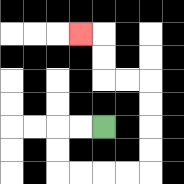{'start': '[4, 5]', 'end': '[3, 1]', 'path_directions': 'L,L,D,D,R,R,R,R,U,U,U,U,L,L,U,U,L', 'path_coordinates': '[[4, 5], [3, 5], [2, 5], [2, 6], [2, 7], [3, 7], [4, 7], [5, 7], [6, 7], [6, 6], [6, 5], [6, 4], [6, 3], [5, 3], [4, 3], [4, 2], [4, 1], [3, 1]]'}